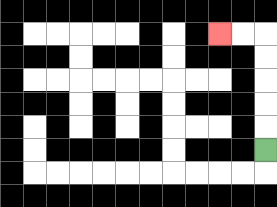{'start': '[11, 6]', 'end': '[9, 1]', 'path_directions': 'U,U,U,U,U,L,L', 'path_coordinates': '[[11, 6], [11, 5], [11, 4], [11, 3], [11, 2], [11, 1], [10, 1], [9, 1]]'}